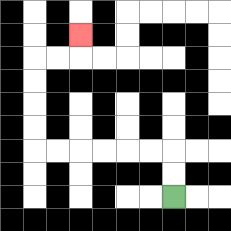{'start': '[7, 8]', 'end': '[3, 1]', 'path_directions': 'U,U,L,L,L,L,L,L,U,U,U,U,R,R,U', 'path_coordinates': '[[7, 8], [7, 7], [7, 6], [6, 6], [5, 6], [4, 6], [3, 6], [2, 6], [1, 6], [1, 5], [1, 4], [1, 3], [1, 2], [2, 2], [3, 2], [3, 1]]'}